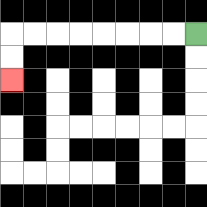{'start': '[8, 1]', 'end': '[0, 3]', 'path_directions': 'L,L,L,L,L,L,L,L,D,D', 'path_coordinates': '[[8, 1], [7, 1], [6, 1], [5, 1], [4, 1], [3, 1], [2, 1], [1, 1], [0, 1], [0, 2], [0, 3]]'}